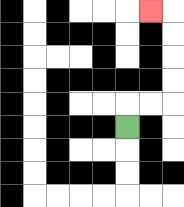{'start': '[5, 5]', 'end': '[6, 0]', 'path_directions': 'U,R,R,U,U,U,U,L', 'path_coordinates': '[[5, 5], [5, 4], [6, 4], [7, 4], [7, 3], [7, 2], [7, 1], [7, 0], [6, 0]]'}